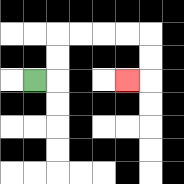{'start': '[1, 3]', 'end': '[5, 3]', 'path_directions': 'R,U,U,R,R,R,R,D,D,L', 'path_coordinates': '[[1, 3], [2, 3], [2, 2], [2, 1], [3, 1], [4, 1], [5, 1], [6, 1], [6, 2], [6, 3], [5, 3]]'}